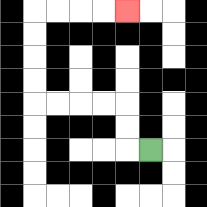{'start': '[6, 6]', 'end': '[5, 0]', 'path_directions': 'L,U,U,L,L,L,L,U,U,U,U,R,R,R,R', 'path_coordinates': '[[6, 6], [5, 6], [5, 5], [5, 4], [4, 4], [3, 4], [2, 4], [1, 4], [1, 3], [1, 2], [1, 1], [1, 0], [2, 0], [3, 0], [4, 0], [5, 0]]'}